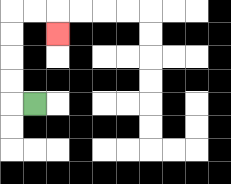{'start': '[1, 4]', 'end': '[2, 1]', 'path_directions': 'L,U,U,U,U,R,R,D', 'path_coordinates': '[[1, 4], [0, 4], [0, 3], [0, 2], [0, 1], [0, 0], [1, 0], [2, 0], [2, 1]]'}